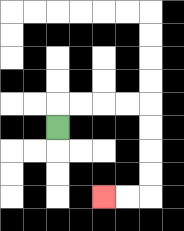{'start': '[2, 5]', 'end': '[4, 8]', 'path_directions': 'U,R,R,R,R,D,D,D,D,L,L', 'path_coordinates': '[[2, 5], [2, 4], [3, 4], [4, 4], [5, 4], [6, 4], [6, 5], [6, 6], [6, 7], [6, 8], [5, 8], [4, 8]]'}